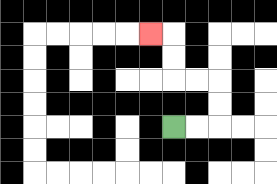{'start': '[7, 5]', 'end': '[6, 1]', 'path_directions': 'R,R,U,U,L,L,U,U,L', 'path_coordinates': '[[7, 5], [8, 5], [9, 5], [9, 4], [9, 3], [8, 3], [7, 3], [7, 2], [7, 1], [6, 1]]'}